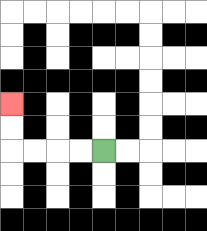{'start': '[4, 6]', 'end': '[0, 4]', 'path_directions': 'L,L,L,L,U,U', 'path_coordinates': '[[4, 6], [3, 6], [2, 6], [1, 6], [0, 6], [0, 5], [0, 4]]'}